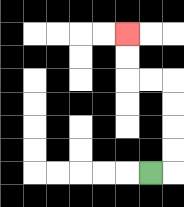{'start': '[6, 7]', 'end': '[5, 1]', 'path_directions': 'R,U,U,U,U,L,L,U,U', 'path_coordinates': '[[6, 7], [7, 7], [7, 6], [7, 5], [7, 4], [7, 3], [6, 3], [5, 3], [5, 2], [5, 1]]'}